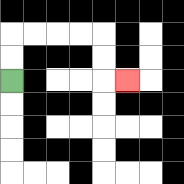{'start': '[0, 3]', 'end': '[5, 3]', 'path_directions': 'U,U,R,R,R,R,D,D,R', 'path_coordinates': '[[0, 3], [0, 2], [0, 1], [1, 1], [2, 1], [3, 1], [4, 1], [4, 2], [4, 3], [5, 3]]'}